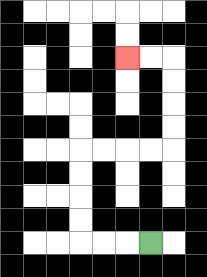{'start': '[6, 10]', 'end': '[5, 2]', 'path_directions': 'L,L,L,U,U,U,U,R,R,R,R,U,U,U,U,L,L', 'path_coordinates': '[[6, 10], [5, 10], [4, 10], [3, 10], [3, 9], [3, 8], [3, 7], [3, 6], [4, 6], [5, 6], [6, 6], [7, 6], [7, 5], [7, 4], [7, 3], [7, 2], [6, 2], [5, 2]]'}